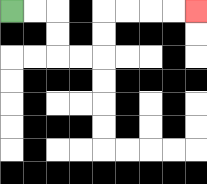{'start': '[0, 0]', 'end': '[8, 0]', 'path_directions': 'R,R,D,D,R,R,U,U,R,R,R,R', 'path_coordinates': '[[0, 0], [1, 0], [2, 0], [2, 1], [2, 2], [3, 2], [4, 2], [4, 1], [4, 0], [5, 0], [6, 0], [7, 0], [8, 0]]'}